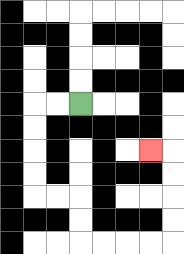{'start': '[3, 4]', 'end': '[6, 6]', 'path_directions': 'L,L,D,D,D,D,R,R,D,D,R,R,R,R,U,U,U,U,L', 'path_coordinates': '[[3, 4], [2, 4], [1, 4], [1, 5], [1, 6], [1, 7], [1, 8], [2, 8], [3, 8], [3, 9], [3, 10], [4, 10], [5, 10], [6, 10], [7, 10], [7, 9], [7, 8], [7, 7], [7, 6], [6, 6]]'}